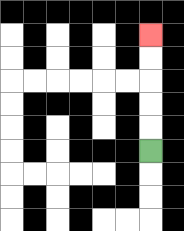{'start': '[6, 6]', 'end': '[6, 1]', 'path_directions': 'U,U,U,U,U', 'path_coordinates': '[[6, 6], [6, 5], [6, 4], [6, 3], [6, 2], [6, 1]]'}